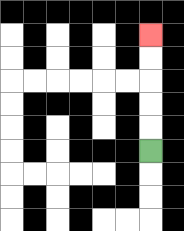{'start': '[6, 6]', 'end': '[6, 1]', 'path_directions': 'U,U,U,U,U', 'path_coordinates': '[[6, 6], [6, 5], [6, 4], [6, 3], [6, 2], [6, 1]]'}